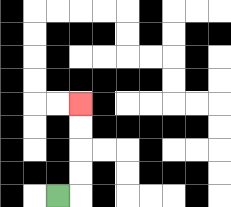{'start': '[2, 8]', 'end': '[3, 4]', 'path_directions': 'R,U,U,U,U', 'path_coordinates': '[[2, 8], [3, 8], [3, 7], [3, 6], [3, 5], [3, 4]]'}